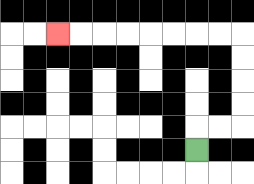{'start': '[8, 6]', 'end': '[2, 1]', 'path_directions': 'U,R,R,U,U,U,U,L,L,L,L,L,L,L,L', 'path_coordinates': '[[8, 6], [8, 5], [9, 5], [10, 5], [10, 4], [10, 3], [10, 2], [10, 1], [9, 1], [8, 1], [7, 1], [6, 1], [5, 1], [4, 1], [3, 1], [2, 1]]'}